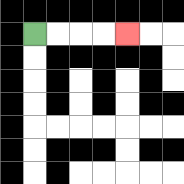{'start': '[1, 1]', 'end': '[5, 1]', 'path_directions': 'R,R,R,R', 'path_coordinates': '[[1, 1], [2, 1], [3, 1], [4, 1], [5, 1]]'}